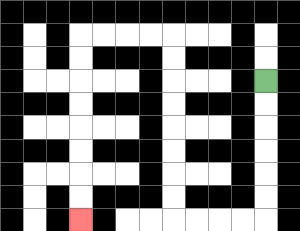{'start': '[11, 3]', 'end': '[3, 9]', 'path_directions': 'D,D,D,D,D,D,L,L,L,L,U,U,U,U,U,U,U,U,L,L,L,L,D,D,D,D,D,D,D,D', 'path_coordinates': '[[11, 3], [11, 4], [11, 5], [11, 6], [11, 7], [11, 8], [11, 9], [10, 9], [9, 9], [8, 9], [7, 9], [7, 8], [7, 7], [7, 6], [7, 5], [7, 4], [7, 3], [7, 2], [7, 1], [6, 1], [5, 1], [4, 1], [3, 1], [3, 2], [3, 3], [3, 4], [3, 5], [3, 6], [3, 7], [3, 8], [3, 9]]'}